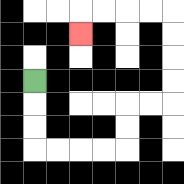{'start': '[1, 3]', 'end': '[3, 1]', 'path_directions': 'D,D,D,R,R,R,R,U,U,R,R,U,U,U,U,L,L,L,L,D', 'path_coordinates': '[[1, 3], [1, 4], [1, 5], [1, 6], [2, 6], [3, 6], [4, 6], [5, 6], [5, 5], [5, 4], [6, 4], [7, 4], [7, 3], [7, 2], [7, 1], [7, 0], [6, 0], [5, 0], [4, 0], [3, 0], [3, 1]]'}